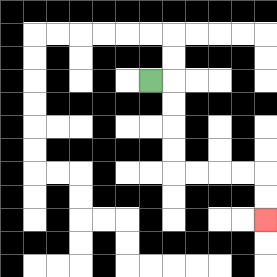{'start': '[6, 3]', 'end': '[11, 9]', 'path_directions': 'R,D,D,D,D,R,R,R,R,D,D', 'path_coordinates': '[[6, 3], [7, 3], [7, 4], [7, 5], [7, 6], [7, 7], [8, 7], [9, 7], [10, 7], [11, 7], [11, 8], [11, 9]]'}